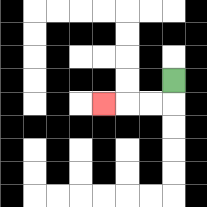{'start': '[7, 3]', 'end': '[4, 4]', 'path_directions': 'D,L,L,L', 'path_coordinates': '[[7, 3], [7, 4], [6, 4], [5, 4], [4, 4]]'}